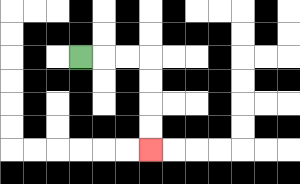{'start': '[3, 2]', 'end': '[6, 6]', 'path_directions': 'R,R,R,D,D,D,D', 'path_coordinates': '[[3, 2], [4, 2], [5, 2], [6, 2], [6, 3], [6, 4], [6, 5], [6, 6]]'}